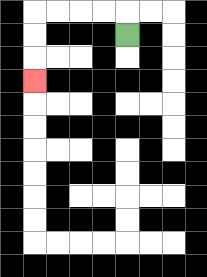{'start': '[5, 1]', 'end': '[1, 3]', 'path_directions': 'U,L,L,L,L,D,D,D', 'path_coordinates': '[[5, 1], [5, 0], [4, 0], [3, 0], [2, 0], [1, 0], [1, 1], [1, 2], [1, 3]]'}